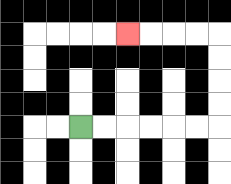{'start': '[3, 5]', 'end': '[5, 1]', 'path_directions': 'R,R,R,R,R,R,U,U,U,U,L,L,L,L', 'path_coordinates': '[[3, 5], [4, 5], [5, 5], [6, 5], [7, 5], [8, 5], [9, 5], [9, 4], [9, 3], [9, 2], [9, 1], [8, 1], [7, 1], [6, 1], [5, 1]]'}